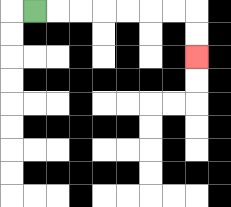{'start': '[1, 0]', 'end': '[8, 2]', 'path_directions': 'R,R,R,R,R,R,R,D,D', 'path_coordinates': '[[1, 0], [2, 0], [3, 0], [4, 0], [5, 0], [6, 0], [7, 0], [8, 0], [8, 1], [8, 2]]'}